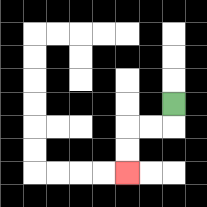{'start': '[7, 4]', 'end': '[5, 7]', 'path_directions': 'D,L,L,D,D', 'path_coordinates': '[[7, 4], [7, 5], [6, 5], [5, 5], [5, 6], [5, 7]]'}